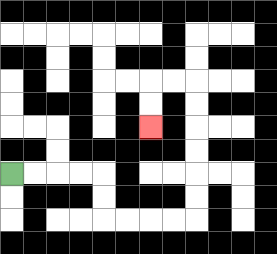{'start': '[0, 7]', 'end': '[6, 5]', 'path_directions': 'R,R,R,R,D,D,R,R,R,R,U,U,U,U,U,U,L,L,D,D', 'path_coordinates': '[[0, 7], [1, 7], [2, 7], [3, 7], [4, 7], [4, 8], [4, 9], [5, 9], [6, 9], [7, 9], [8, 9], [8, 8], [8, 7], [8, 6], [8, 5], [8, 4], [8, 3], [7, 3], [6, 3], [6, 4], [6, 5]]'}